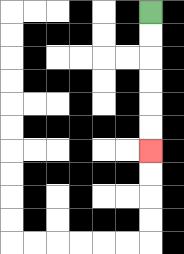{'start': '[6, 0]', 'end': '[6, 6]', 'path_directions': 'D,D,D,D,D,D', 'path_coordinates': '[[6, 0], [6, 1], [6, 2], [6, 3], [6, 4], [6, 5], [6, 6]]'}